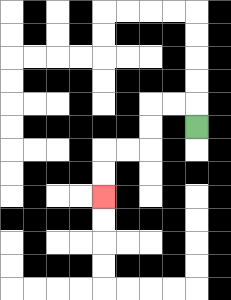{'start': '[8, 5]', 'end': '[4, 8]', 'path_directions': 'U,L,L,D,D,L,L,D,D', 'path_coordinates': '[[8, 5], [8, 4], [7, 4], [6, 4], [6, 5], [6, 6], [5, 6], [4, 6], [4, 7], [4, 8]]'}